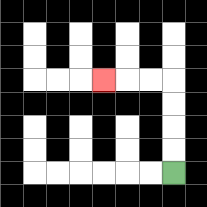{'start': '[7, 7]', 'end': '[4, 3]', 'path_directions': 'U,U,U,U,L,L,L', 'path_coordinates': '[[7, 7], [7, 6], [7, 5], [7, 4], [7, 3], [6, 3], [5, 3], [4, 3]]'}